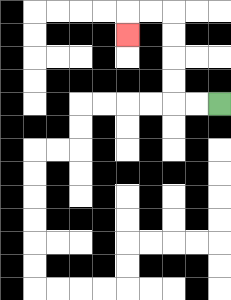{'start': '[9, 4]', 'end': '[5, 1]', 'path_directions': 'L,L,U,U,U,U,L,L,D', 'path_coordinates': '[[9, 4], [8, 4], [7, 4], [7, 3], [7, 2], [7, 1], [7, 0], [6, 0], [5, 0], [5, 1]]'}